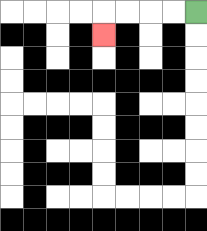{'start': '[8, 0]', 'end': '[4, 1]', 'path_directions': 'L,L,L,L,D', 'path_coordinates': '[[8, 0], [7, 0], [6, 0], [5, 0], [4, 0], [4, 1]]'}